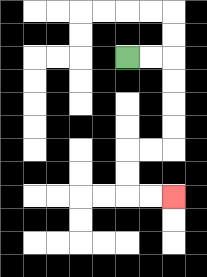{'start': '[5, 2]', 'end': '[7, 8]', 'path_directions': 'R,R,D,D,D,D,L,L,D,D,R,R', 'path_coordinates': '[[5, 2], [6, 2], [7, 2], [7, 3], [7, 4], [7, 5], [7, 6], [6, 6], [5, 6], [5, 7], [5, 8], [6, 8], [7, 8]]'}